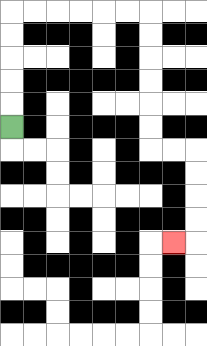{'start': '[0, 5]', 'end': '[7, 10]', 'path_directions': 'U,U,U,U,U,R,R,R,R,R,R,D,D,D,D,D,D,R,R,D,D,D,D,L', 'path_coordinates': '[[0, 5], [0, 4], [0, 3], [0, 2], [0, 1], [0, 0], [1, 0], [2, 0], [3, 0], [4, 0], [5, 0], [6, 0], [6, 1], [6, 2], [6, 3], [6, 4], [6, 5], [6, 6], [7, 6], [8, 6], [8, 7], [8, 8], [8, 9], [8, 10], [7, 10]]'}